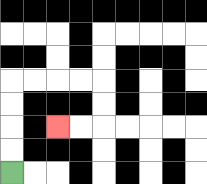{'start': '[0, 7]', 'end': '[2, 5]', 'path_directions': 'U,U,U,U,R,R,R,R,D,D,L,L', 'path_coordinates': '[[0, 7], [0, 6], [0, 5], [0, 4], [0, 3], [1, 3], [2, 3], [3, 3], [4, 3], [4, 4], [4, 5], [3, 5], [2, 5]]'}